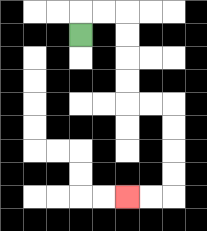{'start': '[3, 1]', 'end': '[5, 8]', 'path_directions': 'U,R,R,D,D,D,D,R,R,D,D,D,D,L,L', 'path_coordinates': '[[3, 1], [3, 0], [4, 0], [5, 0], [5, 1], [5, 2], [5, 3], [5, 4], [6, 4], [7, 4], [7, 5], [7, 6], [7, 7], [7, 8], [6, 8], [5, 8]]'}